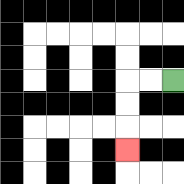{'start': '[7, 3]', 'end': '[5, 6]', 'path_directions': 'L,L,D,D,D', 'path_coordinates': '[[7, 3], [6, 3], [5, 3], [5, 4], [5, 5], [5, 6]]'}